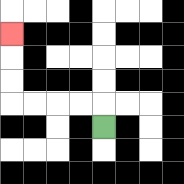{'start': '[4, 5]', 'end': '[0, 1]', 'path_directions': 'U,L,L,L,L,U,U,U', 'path_coordinates': '[[4, 5], [4, 4], [3, 4], [2, 4], [1, 4], [0, 4], [0, 3], [0, 2], [0, 1]]'}